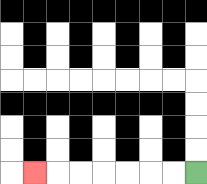{'start': '[8, 7]', 'end': '[1, 7]', 'path_directions': 'L,L,L,L,L,L,L', 'path_coordinates': '[[8, 7], [7, 7], [6, 7], [5, 7], [4, 7], [3, 7], [2, 7], [1, 7]]'}